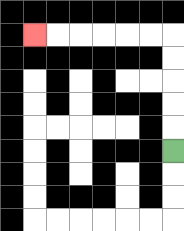{'start': '[7, 6]', 'end': '[1, 1]', 'path_directions': 'U,U,U,U,U,L,L,L,L,L,L', 'path_coordinates': '[[7, 6], [7, 5], [7, 4], [7, 3], [7, 2], [7, 1], [6, 1], [5, 1], [4, 1], [3, 1], [2, 1], [1, 1]]'}